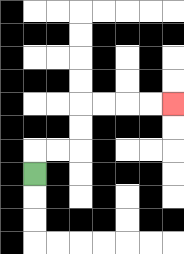{'start': '[1, 7]', 'end': '[7, 4]', 'path_directions': 'U,R,R,U,U,R,R,R,R', 'path_coordinates': '[[1, 7], [1, 6], [2, 6], [3, 6], [3, 5], [3, 4], [4, 4], [5, 4], [6, 4], [7, 4]]'}